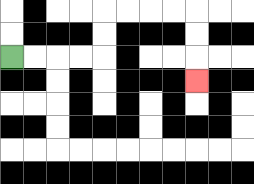{'start': '[0, 2]', 'end': '[8, 3]', 'path_directions': 'R,R,R,R,U,U,R,R,R,R,D,D,D', 'path_coordinates': '[[0, 2], [1, 2], [2, 2], [3, 2], [4, 2], [4, 1], [4, 0], [5, 0], [6, 0], [7, 0], [8, 0], [8, 1], [8, 2], [8, 3]]'}